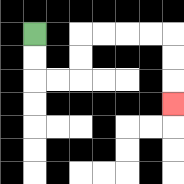{'start': '[1, 1]', 'end': '[7, 4]', 'path_directions': 'D,D,R,R,U,U,R,R,R,R,D,D,D', 'path_coordinates': '[[1, 1], [1, 2], [1, 3], [2, 3], [3, 3], [3, 2], [3, 1], [4, 1], [5, 1], [6, 1], [7, 1], [7, 2], [7, 3], [7, 4]]'}